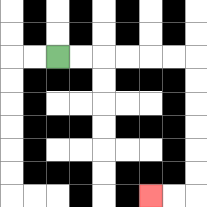{'start': '[2, 2]', 'end': '[6, 8]', 'path_directions': 'R,R,R,R,R,R,D,D,D,D,D,D,L,L', 'path_coordinates': '[[2, 2], [3, 2], [4, 2], [5, 2], [6, 2], [7, 2], [8, 2], [8, 3], [8, 4], [8, 5], [8, 6], [8, 7], [8, 8], [7, 8], [6, 8]]'}